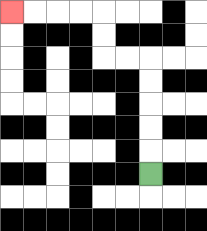{'start': '[6, 7]', 'end': '[0, 0]', 'path_directions': 'U,U,U,U,U,L,L,U,U,L,L,L,L', 'path_coordinates': '[[6, 7], [6, 6], [6, 5], [6, 4], [6, 3], [6, 2], [5, 2], [4, 2], [4, 1], [4, 0], [3, 0], [2, 0], [1, 0], [0, 0]]'}